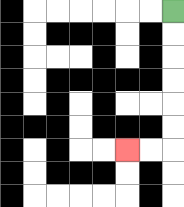{'start': '[7, 0]', 'end': '[5, 6]', 'path_directions': 'D,D,D,D,D,D,L,L', 'path_coordinates': '[[7, 0], [7, 1], [7, 2], [7, 3], [7, 4], [7, 5], [7, 6], [6, 6], [5, 6]]'}